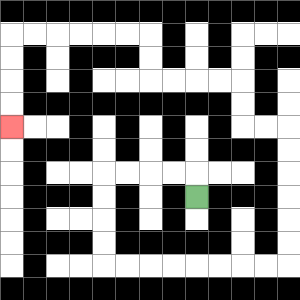{'start': '[8, 8]', 'end': '[0, 5]', 'path_directions': 'U,L,L,L,L,D,D,D,D,R,R,R,R,R,R,R,R,U,U,U,U,U,U,L,L,U,U,L,L,L,L,U,U,L,L,L,L,L,L,D,D,D,D', 'path_coordinates': '[[8, 8], [8, 7], [7, 7], [6, 7], [5, 7], [4, 7], [4, 8], [4, 9], [4, 10], [4, 11], [5, 11], [6, 11], [7, 11], [8, 11], [9, 11], [10, 11], [11, 11], [12, 11], [12, 10], [12, 9], [12, 8], [12, 7], [12, 6], [12, 5], [11, 5], [10, 5], [10, 4], [10, 3], [9, 3], [8, 3], [7, 3], [6, 3], [6, 2], [6, 1], [5, 1], [4, 1], [3, 1], [2, 1], [1, 1], [0, 1], [0, 2], [0, 3], [0, 4], [0, 5]]'}